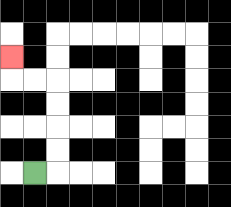{'start': '[1, 7]', 'end': '[0, 2]', 'path_directions': 'R,U,U,U,U,L,L,U', 'path_coordinates': '[[1, 7], [2, 7], [2, 6], [2, 5], [2, 4], [2, 3], [1, 3], [0, 3], [0, 2]]'}